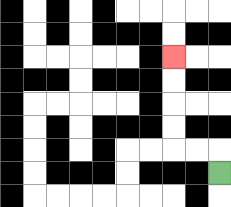{'start': '[9, 7]', 'end': '[7, 2]', 'path_directions': 'U,L,L,U,U,U,U', 'path_coordinates': '[[9, 7], [9, 6], [8, 6], [7, 6], [7, 5], [7, 4], [7, 3], [7, 2]]'}